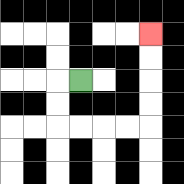{'start': '[3, 3]', 'end': '[6, 1]', 'path_directions': 'L,D,D,R,R,R,R,U,U,U,U', 'path_coordinates': '[[3, 3], [2, 3], [2, 4], [2, 5], [3, 5], [4, 5], [5, 5], [6, 5], [6, 4], [6, 3], [6, 2], [6, 1]]'}